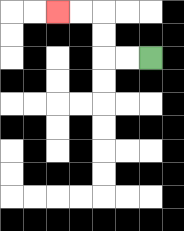{'start': '[6, 2]', 'end': '[2, 0]', 'path_directions': 'L,L,U,U,L,L', 'path_coordinates': '[[6, 2], [5, 2], [4, 2], [4, 1], [4, 0], [3, 0], [2, 0]]'}